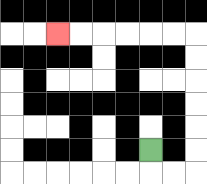{'start': '[6, 6]', 'end': '[2, 1]', 'path_directions': 'D,R,R,U,U,U,U,U,U,L,L,L,L,L,L', 'path_coordinates': '[[6, 6], [6, 7], [7, 7], [8, 7], [8, 6], [8, 5], [8, 4], [8, 3], [8, 2], [8, 1], [7, 1], [6, 1], [5, 1], [4, 1], [3, 1], [2, 1]]'}